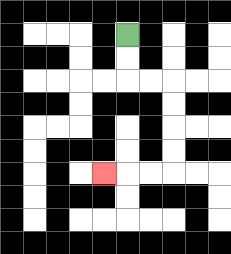{'start': '[5, 1]', 'end': '[4, 7]', 'path_directions': 'D,D,R,R,D,D,D,D,L,L,L', 'path_coordinates': '[[5, 1], [5, 2], [5, 3], [6, 3], [7, 3], [7, 4], [7, 5], [7, 6], [7, 7], [6, 7], [5, 7], [4, 7]]'}